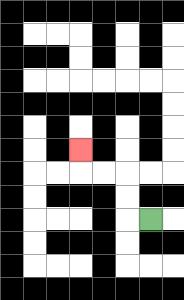{'start': '[6, 9]', 'end': '[3, 6]', 'path_directions': 'L,U,U,L,L,U', 'path_coordinates': '[[6, 9], [5, 9], [5, 8], [5, 7], [4, 7], [3, 7], [3, 6]]'}